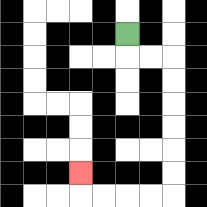{'start': '[5, 1]', 'end': '[3, 7]', 'path_directions': 'D,R,R,D,D,D,D,D,D,L,L,L,L,U', 'path_coordinates': '[[5, 1], [5, 2], [6, 2], [7, 2], [7, 3], [7, 4], [7, 5], [7, 6], [7, 7], [7, 8], [6, 8], [5, 8], [4, 8], [3, 8], [3, 7]]'}